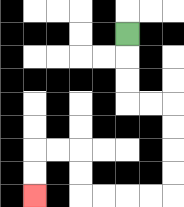{'start': '[5, 1]', 'end': '[1, 8]', 'path_directions': 'D,D,D,R,R,D,D,D,D,L,L,L,L,U,U,L,L,D,D', 'path_coordinates': '[[5, 1], [5, 2], [5, 3], [5, 4], [6, 4], [7, 4], [7, 5], [7, 6], [7, 7], [7, 8], [6, 8], [5, 8], [4, 8], [3, 8], [3, 7], [3, 6], [2, 6], [1, 6], [1, 7], [1, 8]]'}